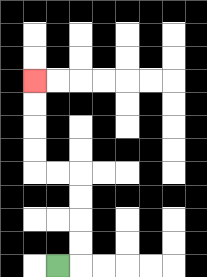{'start': '[2, 11]', 'end': '[1, 3]', 'path_directions': 'R,U,U,U,U,L,L,U,U,U,U', 'path_coordinates': '[[2, 11], [3, 11], [3, 10], [3, 9], [3, 8], [3, 7], [2, 7], [1, 7], [1, 6], [1, 5], [1, 4], [1, 3]]'}